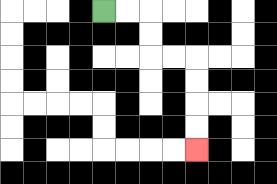{'start': '[4, 0]', 'end': '[8, 6]', 'path_directions': 'R,R,D,D,R,R,D,D,D,D', 'path_coordinates': '[[4, 0], [5, 0], [6, 0], [6, 1], [6, 2], [7, 2], [8, 2], [8, 3], [8, 4], [8, 5], [8, 6]]'}